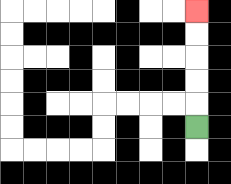{'start': '[8, 5]', 'end': '[8, 0]', 'path_directions': 'U,U,U,U,U', 'path_coordinates': '[[8, 5], [8, 4], [8, 3], [8, 2], [8, 1], [8, 0]]'}